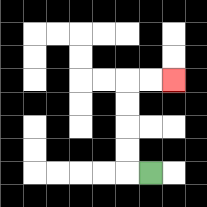{'start': '[6, 7]', 'end': '[7, 3]', 'path_directions': 'L,U,U,U,U,R,R', 'path_coordinates': '[[6, 7], [5, 7], [5, 6], [5, 5], [5, 4], [5, 3], [6, 3], [7, 3]]'}